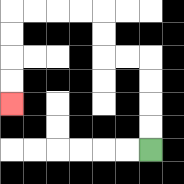{'start': '[6, 6]', 'end': '[0, 4]', 'path_directions': 'U,U,U,U,L,L,U,U,L,L,L,L,D,D,D,D', 'path_coordinates': '[[6, 6], [6, 5], [6, 4], [6, 3], [6, 2], [5, 2], [4, 2], [4, 1], [4, 0], [3, 0], [2, 0], [1, 0], [0, 0], [0, 1], [0, 2], [0, 3], [0, 4]]'}